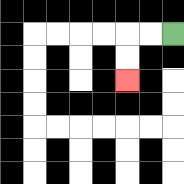{'start': '[7, 1]', 'end': '[5, 3]', 'path_directions': 'L,L,D,D', 'path_coordinates': '[[7, 1], [6, 1], [5, 1], [5, 2], [5, 3]]'}